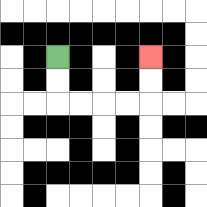{'start': '[2, 2]', 'end': '[6, 2]', 'path_directions': 'D,D,R,R,R,R,U,U', 'path_coordinates': '[[2, 2], [2, 3], [2, 4], [3, 4], [4, 4], [5, 4], [6, 4], [6, 3], [6, 2]]'}